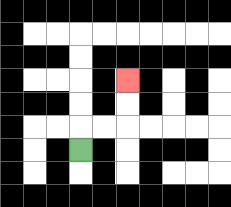{'start': '[3, 6]', 'end': '[5, 3]', 'path_directions': 'U,R,R,U,U', 'path_coordinates': '[[3, 6], [3, 5], [4, 5], [5, 5], [5, 4], [5, 3]]'}